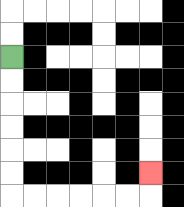{'start': '[0, 2]', 'end': '[6, 7]', 'path_directions': 'D,D,D,D,D,D,R,R,R,R,R,R,U', 'path_coordinates': '[[0, 2], [0, 3], [0, 4], [0, 5], [0, 6], [0, 7], [0, 8], [1, 8], [2, 8], [3, 8], [4, 8], [5, 8], [6, 8], [6, 7]]'}